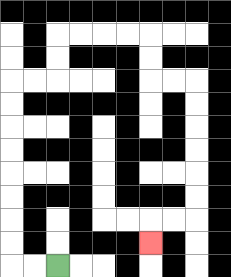{'start': '[2, 11]', 'end': '[6, 10]', 'path_directions': 'L,L,U,U,U,U,U,U,U,U,R,R,U,U,R,R,R,R,D,D,R,R,D,D,D,D,D,D,L,L,D', 'path_coordinates': '[[2, 11], [1, 11], [0, 11], [0, 10], [0, 9], [0, 8], [0, 7], [0, 6], [0, 5], [0, 4], [0, 3], [1, 3], [2, 3], [2, 2], [2, 1], [3, 1], [4, 1], [5, 1], [6, 1], [6, 2], [6, 3], [7, 3], [8, 3], [8, 4], [8, 5], [8, 6], [8, 7], [8, 8], [8, 9], [7, 9], [6, 9], [6, 10]]'}